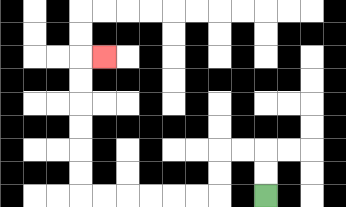{'start': '[11, 8]', 'end': '[4, 2]', 'path_directions': 'U,U,L,L,D,D,L,L,L,L,L,L,U,U,U,U,U,U,R', 'path_coordinates': '[[11, 8], [11, 7], [11, 6], [10, 6], [9, 6], [9, 7], [9, 8], [8, 8], [7, 8], [6, 8], [5, 8], [4, 8], [3, 8], [3, 7], [3, 6], [3, 5], [3, 4], [3, 3], [3, 2], [4, 2]]'}